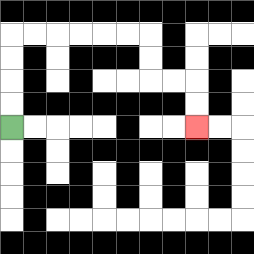{'start': '[0, 5]', 'end': '[8, 5]', 'path_directions': 'U,U,U,U,R,R,R,R,R,R,D,D,R,R,D,D', 'path_coordinates': '[[0, 5], [0, 4], [0, 3], [0, 2], [0, 1], [1, 1], [2, 1], [3, 1], [4, 1], [5, 1], [6, 1], [6, 2], [6, 3], [7, 3], [8, 3], [8, 4], [8, 5]]'}